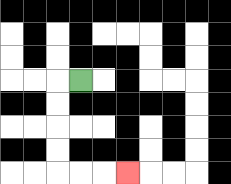{'start': '[3, 3]', 'end': '[5, 7]', 'path_directions': 'L,D,D,D,D,R,R,R', 'path_coordinates': '[[3, 3], [2, 3], [2, 4], [2, 5], [2, 6], [2, 7], [3, 7], [4, 7], [5, 7]]'}